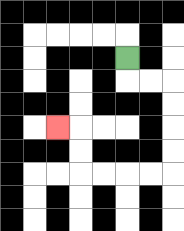{'start': '[5, 2]', 'end': '[2, 5]', 'path_directions': 'D,R,R,D,D,D,D,L,L,L,L,U,U,L', 'path_coordinates': '[[5, 2], [5, 3], [6, 3], [7, 3], [7, 4], [7, 5], [7, 6], [7, 7], [6, 7], [5, 7], [4, 7], [3, 7], [3, 6], [3, 5], [2, 5]]'}